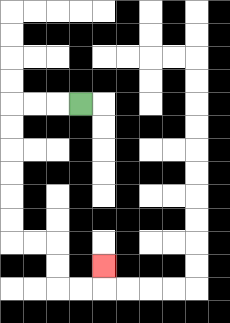{'start': '[3, 4]', 'end': '[4, 11]', 'path_directions': 'L,L,L,D,D,D,D,D,D,R,R,D,D,R,R,U', 'path_coordinates': '[[3, 4], [2, 4], [1, 4], [0, 4], [0, 5], [0, 6], [0, 7], [0, 8], [0, 9], [0, 10], [1, 10], [2, 10], [2, 11], [2, 12], [3, 12], [4, 12], [4, 11]]'}